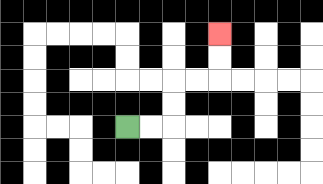{'start': '[5, 5]', 'end': '[9, 1]', 'path_directions': 'R,R,U,U,R,R,U,U', 'path_coordinates': '[[5, 5], [6, 5], [7, 5], [7, 4], [7, 3], [8, 3], [9, 3], [9, 2], [9, 1]]'}